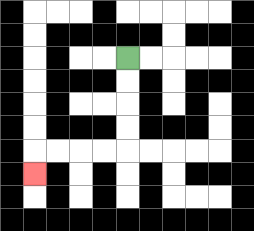{'start': '[5, 2]', 'end': '[1, 7]', 'path_directions': 'D,D,D,D,L,L,L,L,D', 'path_coordinates': '[[5, 2], [5, 3], [5, 4], [5, 5], [5, 6], [4, 6], [3, 6], [2, 6], [1, 6], [1, 7]]'}